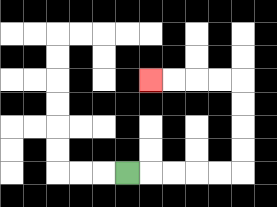{'start': '[5, 7]', 'end': '[6, 3]', 'path_directions': 'R,R,R,R,R,U,U,U,U,L,L,L,L', 'path_coordinates': '[[5, 7], [6, 7], [7, 7], [8, 7], [9, 7], [10, 7], [10, 6], [10, 5], [10, 4], [10, 3], [9, 3], [8, 3], [7, 3], [6, 3]]'}